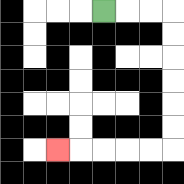{'start': '[4, 0]', 'end': '[2, 6]', 'path_directions': 'R,R,R,D,D,D,D,D,D,L,L,L,L,L', 'path_coordinates': '[[4, 0], [5, 0], [6, 0], [7, 0], [7, 1], [7, 2], [7, 3], [7, 4], [7, 5], [7, 6], [6, 6], [5, 6], [4, 6], [3, 6], [2, 6]]'}